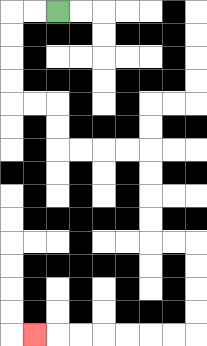{'start': '[2, 0]', 'end': '[1, 14]', 'path_directions': 'L,L,D,D,D,D,R,R,D,D,R,R,R,R,D,D,D,D,R,R,D,D,D,D,L,L,L,L,L,L,L', 'path_coordinates': '[[2, 0], [1, 0], [0, 0], [0, 1], [0, 2], [0, 3], [0, 4], [1, 4], [2, 4], [2, 5], [2, 6], [3, 6], [4, 6], [5, 6], [6, 6], [6, 7], [6, 8], [6, 9], [6, 10], [7, 10], [8, 10], [8, 11], [8, 12], [8, 13], [8, 14], [7, 14], [6, 14], [5, 14], [4, 14], [3, 14], [2, 14], [1, 14]]'}